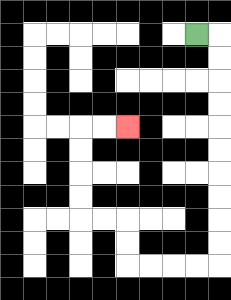{'start': '[8, 1]', 'end': '[5, 5]', 'path_directions': 'R,D,D,D,D,D,D,D,D,D,D,L,L,L,L,U,U,L,L,U,U,U,U,R,R', 'path_coordinates': '[[8, 1], [9, 1], [9, 2], [9, 3], [9, 4], [9, 5], [9, 6], [9, 7], [9, 8], [9, 9], [9, 10], [9, 11], [8, 11], [7, 11], [6, 11], [5, 11], [5, 10], [5, 9], [4, 9], [3, 9], [3, 8], [3, 7], [3, 6], [3, 5], [4, 5], [5, 5]]'}